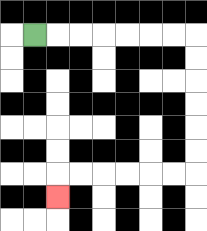{'start': '[1, 1]', 'end': '[2, 8]', 'path_directions': 'R,R,R,R,R,R,R,D,D,D,D,D,D,L,L,L,L,L,L,D', 'path_coordinates': '[[1, 1], [2, 1], [3, 1], [4, 1], [5, 1], [6, 1], [7, 1], [8, 1], [8, 2], [8, 3], [8, 4], [8, 5], [8, 6], [8, 7], [7, 7], [6, 7], [5, 7], [4, 7], [3, 7], [2, 7], [2, 8]]'}